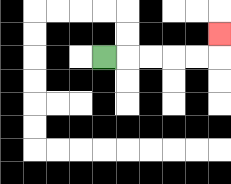{'start': '[4, 2]', 'end': '[9, 1]', 'path_directions': 'R,R,R,R,R,U', 'path_coordinates': '[[4, 2], [5, 2], [6, 2], [7, 2], [8, 2], [9, 2], [9, 1]]'}